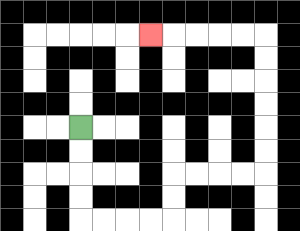{'start': '[3, 5]', 'end': '[6, 1]', 'path_directions': 'D,D,D,D,R,R,R,R,U,U,R,R,R,R,U,U,U,U,U,U,L,L,L,L,L', 'path_coordinates': '[[3, 5], [3, 6], [3, 7], [3, 8], [3, 9], [4, 9], [5, 9], [6, 9], [7, 9], [7, 8], [7, 7], [8, 7], [9, 7], [10, 7], [11, 7], [11, 6], [11, 5], [11, 4], [11, 3], [11, 2], [11, 1], [10, 1], [9, 1], [8, 1], [7, 1], [6, 1]]'}